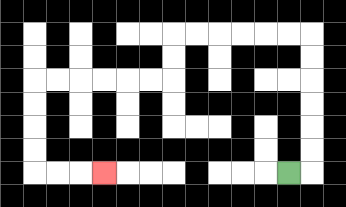{'start': '[12, 7]', 'end': '[4, 7]', 'path_directions': 'R,U,U,U,U,U,U,L,L,L,L,L,L,D,D,L,L,L,L,L,L,D,D,D,D,R,R,R', 'path_coordinates': '[[12, 7], [13, 7], [13, 6], [13, 5], [13, 4], [13, 3], [13, 2], [13, 1], [12, 1], [11, 1], [10, 1], [9, 1], [8, 1], [7, 1], [7, 2], [7, 3], [6, 3], [5, 3], [4, 3], [3, 3], [2, 3], [1, 3], [1, 4], [1, 5], [1, 6], [1, 7], [2, 7], [3, 7], [4, 7]]'}